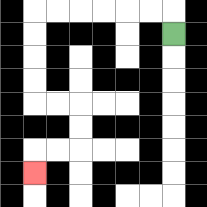{'start': '[7, 1]', 'end': '[1, 7]', 'path_directions': 'U,L,L,L,L,L,L,D,D,D,D,R,R,D,D,L,L,D', 'path_coordinates': '[[7, 1], [7, 0], [6, 0], [5, 0], [4, 0], [3, 0], [2, 0], [1, 0], [1, 1], [1, 2], [1, 3], [1, 4], [2, 4], [3, 4], [3, 5], [3, 6], [2, 6], [1, 6], [1, 7]]'}